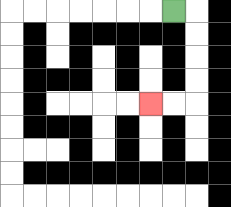{'start': '[7, 0]', 'end': '[6, 4]', 'path_directions': 'R,D,D,D,D,L,L', 'path_coordinates': '[[7, 0], [8, 0], [8, 1], [8, 2], [8, 3], [8, 4], [7, 4], [6, 4]]'}